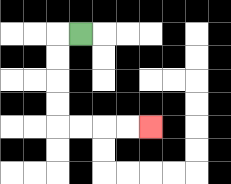{'start': '[3, 1]', 'end': '[6, 5]', 'path_directions': 'L,D,D,D,D,R,R,R,R', 'path_coordinates': '[[3, 1], [2, 1], [2, 2], [2, 3], [2, 4], [2, 5], [3, 5], [4, 5], [5, 5], [6, 5]]'}